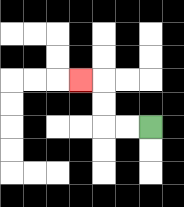{'start': '[6, 5]', 'end': '[3, 3]', 'path_directions': 'L,L,U,U,L', 'path_coordinates': '[[6, 5], [5, 5], [4, 5], [4, 4], [4, 3], [3, 3]]'}